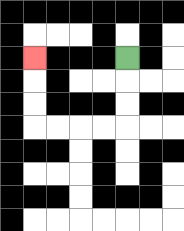{'start': '[5, 2]', 'end': '[1, 2]', 'path_directions': 'D,D,D,L,L,L,L,U,U,U', 'path_coordinates': '[[5, 2], [5, 3], [5, 4], [5, 5], [4, 5], [3, 5], [2, 5], [1, 5], [1, 4], [1, 3], [1, 2]]'}